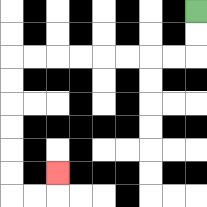{'start': '[8, 0]', 'end': '[2, 7]', 'path_directions': 'D,D,L,L,L,L,L,L,L,L,D,D,D,D,D,D,R,R,U', 'path_coordinates': '[[8, 0], [8, 1], [8, 2], [7, 2], [6, 2], [5, 2], [4, 2], [3, 2], [2, 2], [1, 2], [0, 2], [0, 3], [0, 4], [0, 5], [0, 6], [0, 7], [0, 8], [1, 8], [2, 8], [2, 7]]'}